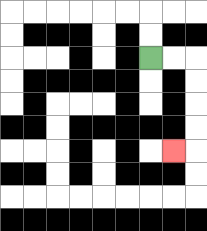{'start': '[6, 2]', 'end': '[7, 6]', 'path_directions': 'R,R,D,D,D,D,L', 'path_coordinates': '[[6, 2], [7, 2], [8, 2], [8, 3], [8, 4], [8, 5], [8, 6], [7, 6]]'}